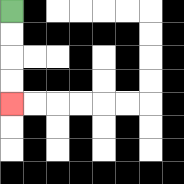{'start': '[0, 0]', 'end': '[0, 4]', 'path_directions': 'D,D,D,D', 'path_coordinates': '[[0, 0], [0, 1], [0, 2], [0, 3], [0, 4]]'}